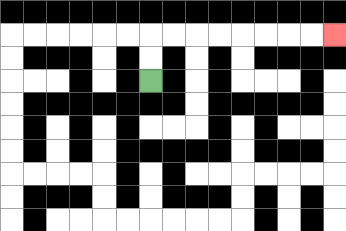{'start': '[6, 3]', 'end': '[14, 1]', 'path_directions': 'U,U,R,R,R,R,R,R,R,R', 'path_coordinates': '[[6, 3], [6, 2], [6, 1], [7, 1], [8, 1], [9, 1], [10, 1], [11, 1], [12, 1], [13, 1], [14, 1]]'}